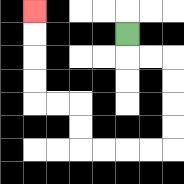{'start': '[5, 1]', 'end': '[1, 0]', 'path_directions': 'D,R,R,D,D,D,D,L,L,L,L,U,U,L,L,U,U,U,U', 'path_coordinates': '[[5, 1], [5, 2], [6, 2], [7, 2], [7, 3], [7, 4], [7, 5], [7, 6], [6, 6], [5, 6], [4, 6], [3, 6], [3, 5], [3, 4], [2, 4], [1, 4], [1, 3], [1, 2], [1, 1], [1, 0]]'}